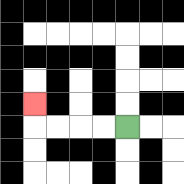{'start': '[5, 5]', 'end': '[1, 4]', 'path_directions': 'L,L,L,L,U', 'path_coordinates': '[[5, 5], [4, 5], [3, 5], [2, 5], [1, 5], [1, 4]]'}